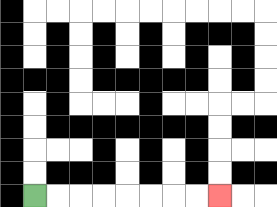{'start': '[1, 8]', 'end': '[9, 8]', 'path_directions': 'R,R,R,R,R,R,R,R', 'path_coordinates': '[[1, 8], [2, 8], [3, 8], [4, 8], [5, 8], [6, 8], [7, 8], [8, 8], [9, 8]]'}